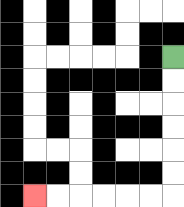{'start': '[7, 2]', 'end': '[1, 8]', 'path_directions': 'D,D,D,D,D,D,L,L,L,L,L,L', 'path_coordinates': '[[7, 2], [7, 3], [7, 4], [7, 5], [7, 6], [7, 7], [7, 8], [6, 8], [5, 8], [4, 8], [3, 8], [2, 8], [1, 8]]'}